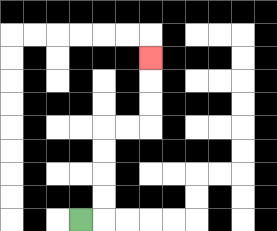{'start': '[3, 9]', 'end': '[6, 2]', 'path_directions': 'R,U,U,U,U,R,R,U,U,U', 'path_coordinates': '[[3, 9], [4, 9], [4, 8], [4, 7], [4, 6], [4, 5], [5, 5], [6, 5], [6, 4], [6, 3], [6, 2]]'}